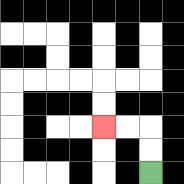{'start': '[6, 7]', 'end': '[4, 5]', 'path_directions': 'U,U,L,L', 'path_coordinates': '[[6, 7], [6, 6], [6, 5], [5, 5], [4, 5]]'}